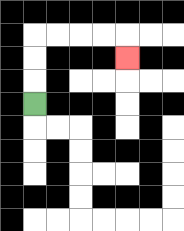{'start': '[1, 4]', 'end': '[5, 2]', 'path_directions': 'U,U,U,R,R,R,R,D', 'path_coordinates': '[[1, 4], [1, 3], [1, 2], [1, 1], [2, 1], [3, 1], [4, 1], [5, 1], [5, 2]]'}